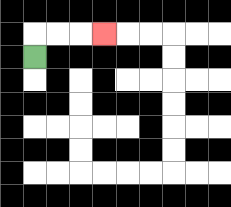{'start': '[1, 2]', 'end': '[4, 1]', 'path_directions': 'U,R,R,R', 'path_coordinates': '[[1, 2], [1, 1], [2, 1], [3, 1], [4, 1]]'}